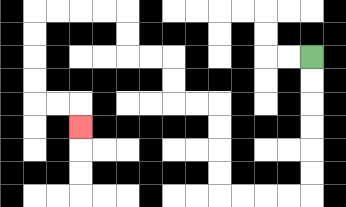{'start': '[13, 2]', 'end': '[3, 5]', 'path_directions': 'D,D,D,D,D,D,L,L,L,L,U,U,U,U,L,L,U,U,L,L,U,U,L,L,L,L,D,D,D,D,R,R,D', 'path_coordinates': '[[13, 2], [13, 3], [13, 4], [13, 5], [13, 6], [13, 7], [13, 8], [12, 8], [11, 8], [10, 8], [9, 8], [9, 7], [9, 6], [9, 5], [9, 4], [8, 4], [7, 4], [7, 3], [7, 2], [6, 2], [5, 2], [5, 1], [5, 0], [4, 0], [3, 0], [2, 0], [1, 0], [1, 1], [1, 2], [1, 3], [1, 4], [2, 4], [3, 4], [3, 5]]'}